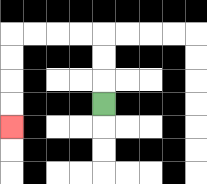{'start': '[4, 4]', 'end': '[0, 5]', 'path_directions': 'U,U,U,L,L,L,L,D,D,D,D', 'path_coordinates': '[[4, 4], [4, 3], [4, 2], [4, 1], [3, 1], [2, 1], [1, 1], [0, 1], [0, 2], [0, 3], [0, 4], [0, 5]]'}